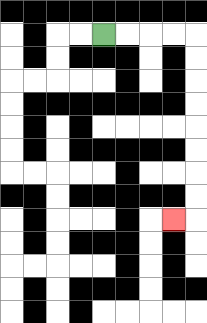{'start': '[4, 1]', 'end': '[7, 9]', 'path_directions': 'R,R,R,R,D,D,D,D,D,D,D,D,L', 'path_coordinates': '[[4, 1], [5, 1], [6, 1], [7, 1], [8, 1], [8, 2], [8, 3], [8, 4], [8, 5], [8, 6], [8, 7], [8, 8], [8, 9], [7, 9]]'}